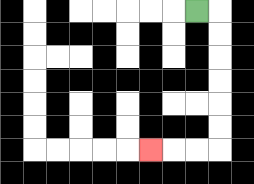{'start': '[8, 0]', 'end': '[6, 6]', 'path_directions': 'R,D,D,D,D,D,D,L,L,L', 'path_coordinates': '[[8, 0], [9, 0], [9, 1], [9, 2], [9, 3], [9, 4], [9, 5], [9, 6], [8, 6], [7, 6], [6, 6]]'}